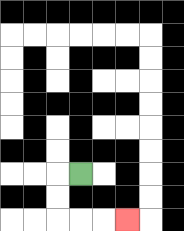{'start': '[3, 7]', 'end': '[5, 9]', 'path_directions': 'L,D,D,R,R,R', 'path_coordinates': '[[3, 7], [2, 7], [2, 8], [2, 9], [3, 9], [4, 9], [5, 9]]'}